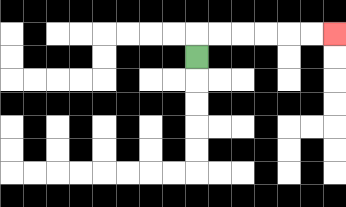{'start': '[8, 2]', 'end': '[14, 1]', 'path_directions': 'U,R,R,R,R,R,R', 'path_coordinates': '[[8, 2], [8, 1], [9, 1], [10, 1], [11, 1], [12, 1], [13, 1], [14, 1]]'}